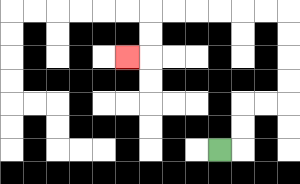{'start': '[9, 6]', 'end': '[5, 2]', 'path_directions': 'R,U,U,R,R,U,U,U,U,L,L,L,L,L,L,D,D,L', 'path_coordinates': '[[9, 6], [10, 6], [10, 5], [10, 4], [11, 4], [12, 4], [12, 3], [12, 2], [12, 1], [12, 0], [11, 0], [10, 0], [9, 0], [8, 0], [7, 0], [6, 0], [6, 1], [6, 2], [5, 2]]'}